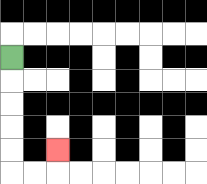{'start': '[0, 2]', 'end': '[2, 6]', 'path_directions': 'D,D,D,D,D,R,R,U', 'path_coordinates': '[[0, 2], [0, 3], [0, 4], [0, 5], [0, 6], [0, 7], [1, 7], [2, 7], [2, 6]]'}